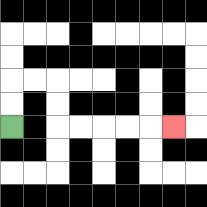{'start': '[0, 5]', 'end': '[7, 5]', 'path_directions': 'U,U,R,R,D,D,R,R,R,R,R', 'path_coordinates': '[[0, 5], [0, 4], [0, 3], [1, 3], [2, 3], [2, 4], [2, 5], [3, 5], [4, 5], [5, 5], [6, 5], [7, 5]]'}